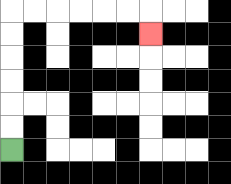{'start': '[0, 6]', 'end': '[6, 1]', 'path_directions': 'U,U,U,U,U,U,R,R,R,R,R,R,D', 'path_coordinates': '[[0, 6], [0, 5], [0, 4], [0, 3], [0, 2], [0, 1], [0, 0], [1, 0], [2, 0], [3, 0], [4, 0], [5, 0], [6, 0], [6, 1]]'}